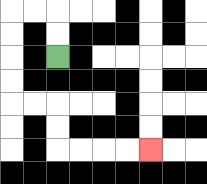{'start': '[2, 2]', 'end': '[6, 6]', 'path_directions': 'U,U,L,L,D,D,D,D,R,R,D,D,R,R,R,R', 'path_coordinates': '[[2, 2], [2, 1], [2, 0], [1, 0], [0, 0], [0, 1], [0, 2], [0, 3], [0, 4], [1, 4], [2, 4], [2, 5], [2, 6], [3, 6], [4, 6], [5, 6], [6, 6]]'}